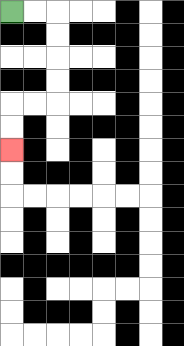{'start': '[0, 0]', 'end': '[0, 6]', 'path_directions': 'R,R,D,D,D,D,L,L,D,D', 'path_coordinates': '[[0, 0], [1, 0], [2, 0], [2, 1], [2, 2], [2, 3], [2, 4], [1, 4], [0, 4], [0, 5], [0, 6]]'}